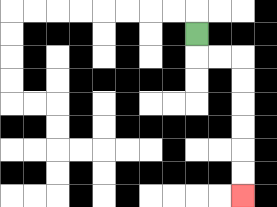{'start': '[8, 1]', 'end': '[10, 8]', 'path_directions': 'D,R,R,D,D,D,D,D,D', 'path_coordinates': '[[8, 1], [8, 2], [9, 2], [10, 2], [10, 3], [10, 4], [10, 5], [10, 6], [10, 7], [10, 8]]'}